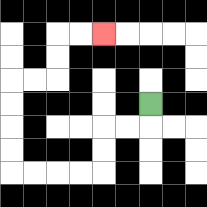{'start': '[6, 4]', 'end': '[4, 1]', 'path_directions': 'D,L,L,D,D,L,L,L,L,U,U,U,U,R,R,U,U,R,R', 'path_coordinates': '[[6, 4], [6, 5], [5, 5], [4, 5], [4, 6], [4, 7], [3, 7], [2, 7], [1, 7], [0, 7], [0, 6], [0, 5], [0, 4], [0, 3], [1, 3], [2, 3], [2, 2], [2, 1], [3, 1], [4, 1]]'}